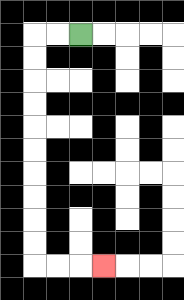{'start': '[3, 1]', 'end': '[4, 11]', 'path_directions': 'L,L,D,D,D,D,D,D,D,D,D,D,R,R,R', 'path_coordinates': '[[3, 1], [2, 1], [1, 1], [1, 2], [1, 3], [1, 4], [1, 5], [1, 6], [1, 7], [1, 8], [1, 9], [1, 10], [1, 11], [2, 11], [3, 11], [4, 11]]'}